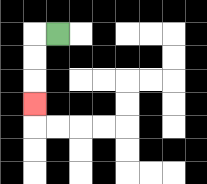{'start': '[2, 1]', 'end': '[1, 4]', 'path_directions': 'L,D,D,D', 'path_coordinates': '[[2, 1], [1, 1], [1, 2], [1, 3], [1, 4]]'}